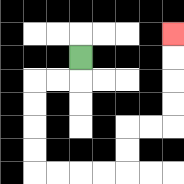{'start': '[3, 2]', 'end': '[7, 1]', 'path_directions': 'D,L,L,D,D,D,D,R,R,R,R,U,U,R,R,U,U,U,U', 'path_coordinates': '[[3, 2], [3, 3], [2, 3], [1, 3], [1, 4], [1, 5], [1, 6], [1, 7], [2, 7], [3, 7], [4, 7], [5, 7], [5, 6], [5, 5], [6, 5], [7, 5], [7, 4], [7, 3], [7, 2], [7, 1]]'}